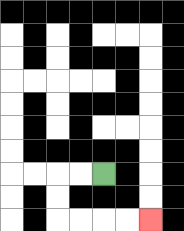{'start': '[4, 7]', 'end': '[6, 9]', 'path_directions': 'L,L,D,D,R,R,R,R', 'path_coordinates': '[[4, 7], [3, 7], [2, 7], [2, 8], [2, 9], [3, 9], [4, 9], [5, 9], [6, 9]]'}